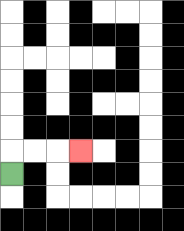{'start': '[0, 7]', 'end': '[3, 6]', 'path_directions': 'U,R,R,R', 'path_coordinates': '[[0, 7], [0, 6], [1, 6], [2, 6], [3, 6]]'}